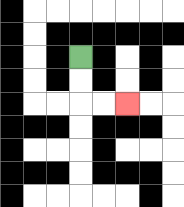{'start': '[3, 2]', 'end': '[5, 4]', 'path_directions': 'D,D,R,R', 'path_coordinates': '[[3, 2], [3, 3], [3, 4], [4, 4], [5, 4]]'}